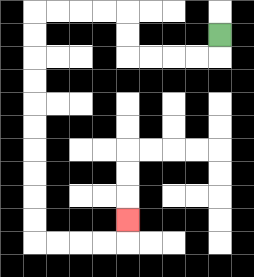{'start': '[9, 1]', 'end': '[5, 9]', 'path_directions': 'D,L,L,L,L,U,U,L,L,L,L,D,D,D,D,D,D,D,D,D,D,R,R,R,R,U', 'path_coordinates': '[[9, 1], [9, 2], [8, 2], [7, 2], [6, 2], [5, 2], [5, 1], [5, 0], [4, 0], [3, 0], [2, 0], [1, 0], [1, 1], [1, 2], [1, 3], [1, 4], [1, 5], [1, 6], [1, 7], [1, 8], [1, 9], [1, 10], [2, 10], [3, 10], [4, 10], [5, 10], [5, 9]]'}